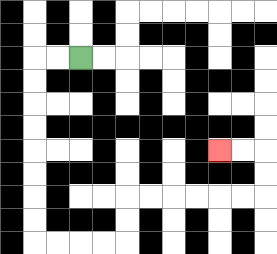{'start': '[3, 2]', 'end': '[9, 6]', 'path_directions': 'L,L,D,D,D,D,D,D,D,D,R,R,R,R,U,U,R,R,R,R,R,R,U,U,L,L', 'path_coordinates': '[[3, 2], [2, 2], [1, 2], [1, 3], [1, 4], [1, 5], [1, 6], [1, 7], [1, 8], [1, 9], [1, 10], [2, 10], [3, 10], [4, 10], [5, 10], [5, 9], [5, 8], [6, 8], [7, 8], [8, 8], [9, 8], [10, 8], [11, 8], [11, 7], [11, 6], [10, 6], [9, 6]]'}